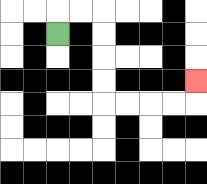{'start': '[2, 1]', 'end': '[8, 3]', 'path_directions': 'U,R,R,D,D,D,D,R,R,R,R,U', 'path_coordinates': '[[2, 1], [2, 0], [3, 0], [4, 0], [4, 1], [4, 2], [4, 3], [4, 4], [5, 4], [6, 4], [7, 4], [8, 4], [8, 3]]'}